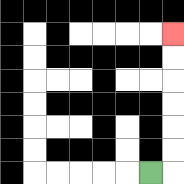{'start': '[6, 7]', 'end': '[7, 1]', 'path_directions': 'R,U,U,U,U,U,U', 'path_coordinates': '[[6, 7], [7, 7], [7, 6], [7, 5], [7, 4], [7, 3], [7, 2], [7, 1]]'}